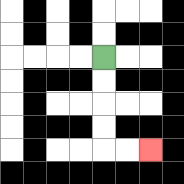{'start': '[4, 2]', 'end': '[6, 6]', 'path_directions': 'D,D,D,D,R,R', 'path_coordinates': '[[4, 2], [4, 3], [4, 4], [4, 5], [4, 6], [5, 6], [6, 6]]'}